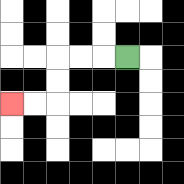{'start': '[5, 2]', 'end': '[0, 4]', 'path_directions': 'L,L,L,D,D,L,L', 'path_coordinates': '[[5, 2], [4, 2], [3, 2], [2, 2], [2, 3], [2, 4], [1, 4], [0, 4]]'}